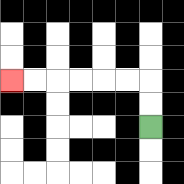{'start': '[6, 5]', 'end': '[0, 3]', 'path_directions': 'U,U,L,L,L,L,L,L', 'path_coordinates': '[[6, 5], [6, 4], [6, 3], [5, 3], [4, 3], [3, 3], [2, 3], [1, 3], [0, 3]]'}